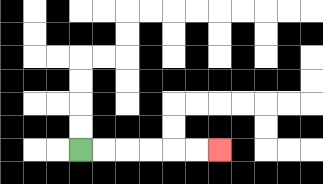{'start': '[3, 6]', 'end': '[9, 6]', 'path_directions': 'R,R,R,R,R,R', 'path_coordinates': '[[3, 6], [4, 6], [5, 6], [6, 6], [7, 6], [8, 6], [9, 6]]'}